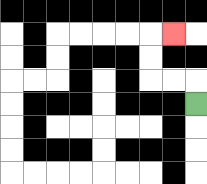{'start': '[8, 4]', 'end': '[7, 1]', 'path_directions': 'U,L,L,U,U,R', 'path_coordinates': '[[8, 4], [8, 3], [7, 3], [6, 3], [6, 2], [6, 1], [7, 1]]'}